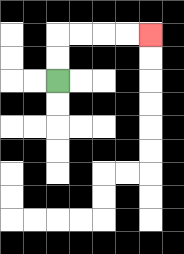{'start': '[2, 3]', 'end': '[6, 1]', 'path_directions': 'U,U,R,R,R,R', 'path_coordinates': '[[2, 3], [2, 2], [2, 1], [3, 1], [4, 1], [5, 1], [6, 1]]'}